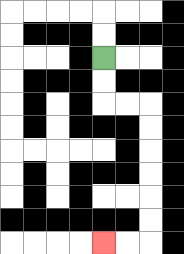{'start': '[4, 2]', 'end': '[4, 10]', 'path_directions': 'D,D,R,R,D,D,D,D,D,D,L,L', 'path_coordinates': '[[4, 2], [4, 3], [4, 4], [5, 4], [6, 4], [6, 5], [6, 6], [6, 7], [6, 8], [6, 9], [6, 10], [5, 10], [4, 10]]'}